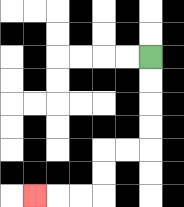{'start': '[6, 2]', 'end': '[1, 8]', 'path_directions': 'D,D,D,D,L,L,D,D,L,L,L', 'path_coordinates': '[[6, 2], [6, 3], [6, 4], [6, 5], [6, 6], [5, 6], [4, 6], [4, 7], [4, 8], [3, 8], [2, 8], [1, 8]]'}